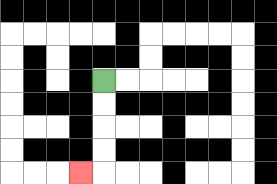{'start': '[4, 3]', 'end': '[3, 7]', 'path_directions': 'D,D,D,D,L', 'path_coordinates': '[[4, 3], [4, 4], [4, 5], [4, 6], [4, 7], [3, 7]]'}